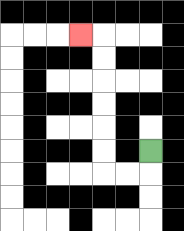{'start': '[6, 6]', 'end': '[3, 1]', 'path_directions': 'D,L,L,U,U,U,U,U,U,L', 'path_coordinates': '[[6, 6], [6, 7], [5, 7], [4, 7], [4, 6], [4, 5], [4, 4], [4, 3], [4, 2], [4, 1], [3, 1]]'}